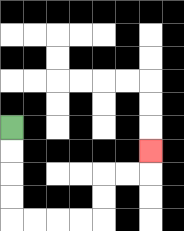{'start': '[0, 5]', 'end': '[6, 6]', 'path_directions': 'D,D,D,D,R,R,R,R,U,U,R,R,U', 'path_coordinates': '[[0, 5], [0, 6], [0, 7], [0, 8], [0, 9], [1, 9], [2, 9], [3, 9], [4, 9], [4, 8], [4, 7], [5, 7], [6, 7], [6, 6]]'}